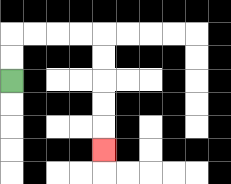{'start': '[0, 3]', 'end': '[4, 6]', 'path_directions': 'U,U,R,R,R,R,D,D,D,D,D', 'path_coordinates': '[[0, 3], [0, 2], [0, 1], [1, 1], [2, 1], [3, 1], [4, 1], [4, 2], [4, 3], [4, 4], [4, 5], [4, 6]]'}